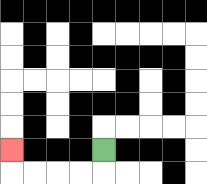{'start': '[4, 6]', 'end': '[0, 6]', 'path_directions': 'D,L,L,L,L,U', 'path_coordinates': '[[4, 6], [4, 7], [3, 7], [2, 7], [1, 7], [0, 7], [0, 6]]'}